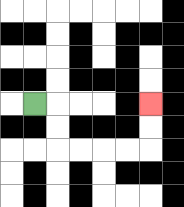{'start': '[1, 4]', 'end': '[6, 4]', 'path_directions': 'R,D,D,R,R,R,R,U,U', 'path_coordinates': '[[1, 4], [2, 4], [2, 5], [2, 6], [3, 6], [4, 6], [5, 6], [6, 6], [6, 5], [6, 4]]'}